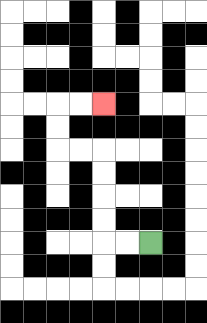{'start': '[6, 10]', 'end': '[4, 4]', 'path_directions': 'L,L,U,U,U,U,L,L,U,U,R,R', 'path_coordinates': '[[6, 10], [5, 10], [4, 10], [4, 9], [4, 8], [4, 7], [4, 6], [3, 6], [2, 6], [2, 5], [2, 4], [3, 4], [4, 4]]'}